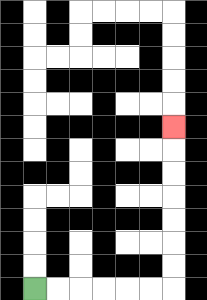{'start': '[1, 12]', 'end': '[7, 5]', 'path_directions': 'R,R,R,R,R,R,U,U,U,U,U,U,U', 'path_coordinates': '[[1, 12], [2, 12], [3, 12], [4, 12], [5, 12], [6, 12], [7, 12], [7, 11], [7, 10], [7, 9], [7, 8], [7, 7], [7, 6], [7, 5]]'}